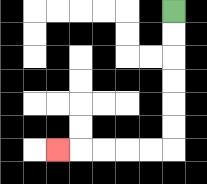{'start': '[7, 0]', 'end': '[2, 6]', 'path_directions': 'D,D,D,D,D,D,L,L,L,L,L', 'path_coordinates': '[[7, 0], [7, 1], [7, 2], [7, 3], [7, 4], [7, 5], [7, 6], [6, 6], [5, 6], [4, 6], [3, 6], [2, 6]]'}